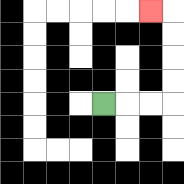{'start': '[4, 4]', 'end': '[6, 0]', 'path_directions': 'R,R,R,U,U,U,U,L', 'path_coordinates': '[[4, 4], [5, 4], [6, 4], [7, 4], [7, 3], [7, 2], [7, 1], [7, 0], [6, 0]]'}